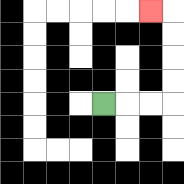{'start': '[4, 4]', 'end': '[6, 0]', 'path_directions': 'R,R,R,U,U,U,U,L', 'path_coordinates': '[[4, 4], [5, 4], [6, 4], [7, 4], [7, 3], [7, 2], [7, 1], [7, 0], [6, 0]]'}